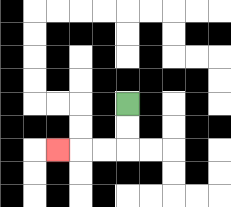{'start': '[5, 4]', 'end': '[2, 6]', 'path_directions': 'D,D,L,L,L', 'path_coordinates': '[[5, 4], [5, 5], [5, 6], [4, 6], [3, 6], [2, 6]]'}